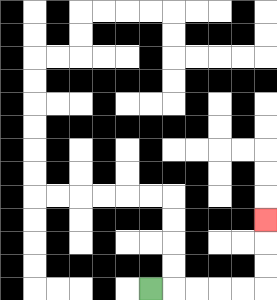{'start': '[6, 12]', 'end': '[11, 9]', 'path_directions': 'R,R,R,R,R,U,U,U', 'path_coordinates': '[[6, 12], [7, 12], [8, 12], [9, 12], [10, 12], [11, 12], [11, 11], [11, 10], [11, 9]]'}